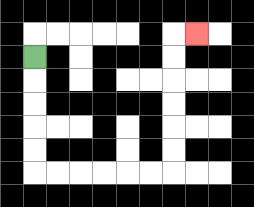{'start': '[1, 2]', 'end': '[8, 1]', 'path_directions': 'D,D,D,D,D,R,R,R,R,R,R,U,U,U,U,U,U,R', 'path_coordinates': '[[1, 2], [1, 3], [1, 4], [1, 5], [1, 6], [1, 7], [2, 7], [3, 7], [4, 7], [5, 7], [6, 7], [7, 7], [7, 6], [7, 5], [7, 4], [7, 3], [7, 2], [7, 1], [8, 1]]'}